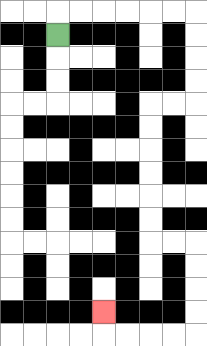{'start': '[2, 1]', 'end': '[4, 13]', 'path_directions': 'U,R,R,R,R,R,R,D,D,D,D,L,L,D,D,D,D,D,D,R,R,D,D,D,D,L,L,L,L,U', 'path_coordinates': '[[2, 1], [2, 0], [3, 0], [4, 0], [5, 0], [6, 0], [7, 0], [8, 0], [8, 1], [8, 2], [8, 3], [8, 4], [7, 4], [6, 4], [6, 5], [6, 6], [6, 7], [6, 8], [6, 9], [6, 10], [7, 10], [8, 10], [8, 11], [8, 12], [8, 13], [8, 14], [7, 14], [6, 14], [5, 14], [4, 14], [4, 13]]'}